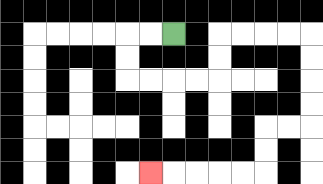{'start': '[7, 1]', 'end': '[6, 7]', 'path_directions': 'L,L,D,D,R,R,R,R,U,U,R,R,R,R,D,D,D,D,L,L,D,D,L,L,L,L,L', 'path_coordinates': '[[7, 1], [6, 1], [5, 1], [5, 2], [5, 3], [6, 3], [7, 3], [8, 3], [9, 3], [9, 2], [9, 1], [10, 1], [11, 1], [12, 1], [13, 1], [13, 2], [13, 3], [13, 4], [13, 5], [12, 5], [11, 5], [11, 6], [11, 7], [10, 7], [9, 7], [8, 7], [7, 7], [6, 7]]'}